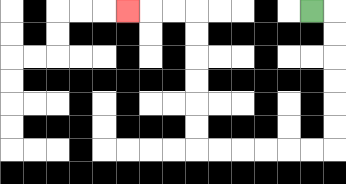{'start': '[13, 0]', 'end': '[5, 0]', 'path_directions': 'R,D,D,D,D,D,D,L,L,L,L,L,L,U,U,U,U,U,U,L,L,L', 'path_coordinates': '[[13, 0], [14, 0], [14, 1], [14, 2], [14, 3], [14, 4], [14, 5], [14, 6], [13, 6], [12, 6], [11, 6], [10, 6], [9, 6], [8, 6], [8, 5], [8, 4], [8, 3], [8, 2], [8, 1], [8, 0], [7, 0], [6, 0], [5, 0]]'}